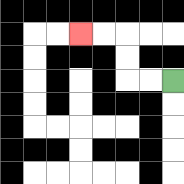{'start': '[7, 3]', 'end': '[3, 1]', 'path_directions': 'L,L,U,U,L,L', 'path_coordinates': '[[7, 3], [6, 3], [5, 3], [5, 2], [5, 1], [4, 1], [3, 1]]'}